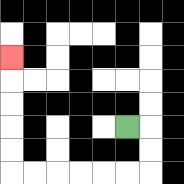{'start': '[5, 5]', 'end': '[0, 2]', 'path_directions': 'R,D,D,L,L,L,L,L,L,U,U,U,U,U', 'path_coordinates': '[[5, 5], [6, 5], [6, 6], [6, 7], [5, 7], [4, 7], [3, 7], [2, 7], [1, 7], [0, 7], [0, 6], [0, 5], [0, 4], [0, 3], [0, 2]]'}